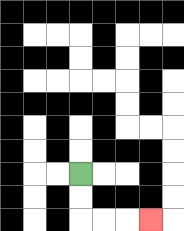{'start': '[3, 7]', 'end': '[6, 9]', 'path_directions': 'D,D,R,R,R', 'path_coordinates': '[[3, 7], [3, 8], [3, 9], [4, 9], [5, 9], [6, 9]]'}